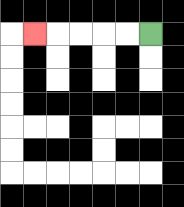{'start': '[6, 1]', 'end': '[1, 1]', 'path_directions': 'L,L,L,L,L', 'path_coordinates': '[[6, 1], [5, 1], [4, 1], [3, 1], [2, 1], [1, 1]]'}